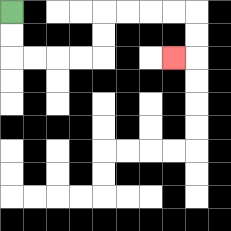{'start': '[0, 0]', 'end': '[7, 2]', 'path_directions': 'D,D,R,R,R,R,U,U,R,R,R,R,D,D,L', 'path_coordinates': '[[0, 0], [0, 1], [0, 2], [1, 2], [2, 2], [3, 2], [4, 2], [4, 1], [4, 0], [5, 0], [6, 0], [7, 0], [8, 0], [8, 1], [8, 2], [7, 2]]'}